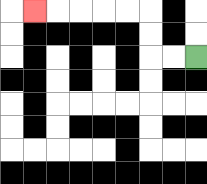{'start': '[8, 2]', 'end': '[1, 0]', 'path_directions': 'L,L,U,U,L,L,L,L,L', 'path_coordinates': '[[8, 2], [7, 2], [6, 2], [6, 1], [6, 0], [5, 0], [4, 0], [3, 0], [2, 0], [1, 0]]'}